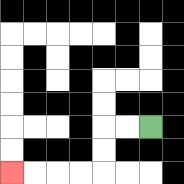{'start': '[6, 5]', 'end': '[0, 7]', 'path_directions': 'L,L,D,D,L,L,L,L', 'path_coordinates': '[[6, 5], [5, 5], [4, 5], [4, 6], [4, 7], [3, 7], [2, 7], [1, 7], [0, 7]]'}